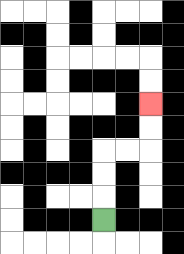{'start': '[4, 9]', 'end': '[6, 4]', 'path_directions': 'U,U,U,R,R,U,U', 'path_coordinates': '[[4, 9], [4, 8], [4, 7], [4, 6], [5, 6], [6, 6], [6, 5], [6, 4]]'}